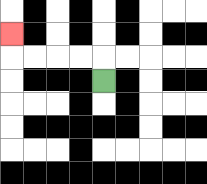{'start': '[4, 3]', 'end': '[0, 1]', 'path_directions': 'U,L,L,L,L,U', 'path_coordinates': '[[4, 3], [4, 2], [3, 2], [2, 2], [1, 2], [0, 2], [0, 1]]'}